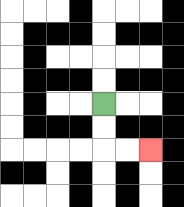{'start': '[4, 4]', 'end': '[6, 6]', 'path_directions': 'D,D,R,R', 'path_coordinates': '[[4, 4], [4, 5], [4, 6], [5, 6], [6, 6]]'}